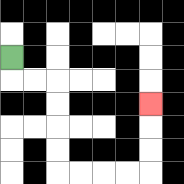{'start': '[0, 2]', 'end': '[6, 4]', 'path_directions': 'D,R,R,D,D,D,D,R,R,R,R,U,U,U', 'path_coordinates': '[[0, 2], [0, 3], [1, 3], [2, 3], [2, 4], [2, 5], [2, 6], [2, 7], [3, 7], [4, 7], [5, 7], [6, 7], [6, 6], [6, 5], [6, 4]]'}